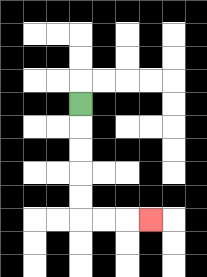{'start': '[3, 4]', 'end': '[6, 9]', 'path_directions': 'D,D,D,D,D,R,R,R', 'path_coordinates': '[[3, 4], [3, 5], [3, 6], [3, 7], [3, 8], [3, 9], [4, 9], [5, 9], [6, 9]]'}